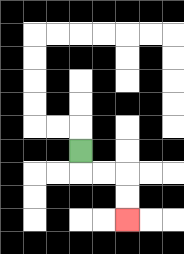{'start': '[3, 6]', 'end': '[5, 9]', 'path_directions': 'D,R,R,D,D', 'path_coordinates': '[[3, 6], [3, 7], [4, 7], [5, 7], [5, 8], [5, 9]]'}